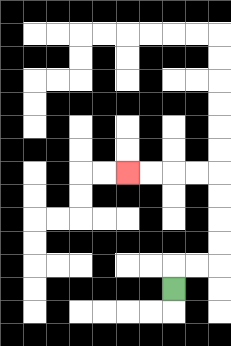{'start': '[7, 12]', 'end': '[5, 7]', 'path_directions': 'U,R,R,U,U,U,U,L,L,L,L', 'path_coordinates': '[[7, 12], [7, 11], [8, 11], [9, 11], [9, 10], [9, 9], [9, 8], [9, 7], [8, 7], [7, 7], [6, 7], [5, 7]]'}